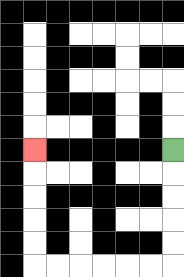{'start': '[7, 6]', 'end': '[1, 6]', 'path_directions': 'D,D,D,D,D,L,L,L,L,L,L,U,U,U,U,U', 'path_coordinates': '[[7, 6], [7, 7], [7, 8], [7, 9], [7, 10], [7, 11], [6, 11], [5, 11], [4, 11], [3, 11], [2, 11], [1, 11], [1, 10], [1, 9], [1, 8], [1, 7], [1, 6]]'}